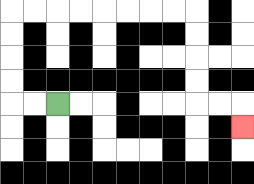{'start': '[2, 4]', 'end': '[10, 5]', 'path_directions': 'L,L,U,U,U,U,R,R,R,R,R,R,R,R,D,D,D,D,R,R,D', 'path_coordinates': '[[2, 4], [1, 4], [0, 4], [0, 3], [0, 2], [0, 1], [0, 0], [1, 0], [2, 0], [3, 0], [4, 0], [5, 0], [6, 0], [7, 0], [8, 0], [8, 1], [8, 2], [8, 3], [8, 4], [9, 4], [10, 4], [10, 5]]'}